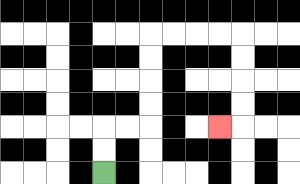{'start': '[4, 7]', 'end': '[9, 5]', 'path_directions': 'U,U,R,R,U,U,U,U,R,R,R,R,D,D,D,D,L', 'path_coordinates': '[[4, 7], [4, 6], [4, 5], [5, 5], [6, 5], [6, 4], [6, 3], [6, 2], [6, 1], [7, 1], [8, 1], [9, 1], [10, 1], [10, 2], [10, 3], [10, 4], [10, 5], [9, 5]]'}